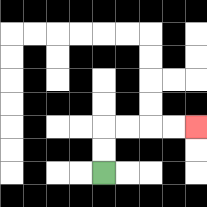{'start': '[4, 7]', 'end': '[8, 5]', 'path_directions': 'U,U,R,R,R,R', 'path_coordinates': '[[4, 7], [4, 6], [4, 5], [5, 5], [6, 5], [7, 5], [8, 5]]'}